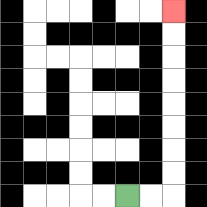{'start': '[5, 8]', 'end': '[7, 0]', 'path_directions': 'R,R,U,U,U,U,U,U,U,U', 'path_coordinates': '[[5, 8], [6, 8], [7, 8], [7, 7], [7, 6], [7, 5], [7, 4], [7, 3], [7, 2], [7, 1], [7, 0]]'}